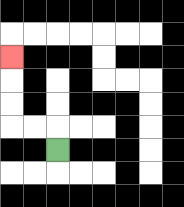{'start': '[2, 6]', 'end': '[0, 2]', 'path_directions': 'U,L,L,U,U,U', 'path_coordinates': '[[2, 6], [2, 5], [1, 5], [0, 5], [0, 4], [0, 3], [0, 2]]'}